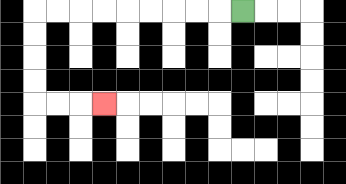{'start': '[10, 0]', 'end': '[4, 4]', 'path_directions': 'L,L,L,L,L,L,L,L,L,D,D,D,D,R,R,R', 'path_coordinates': '[[10, 0], [9, 0], [8, 0], [7, 0], [6, 0], [5, 0], [4, 0], [3, 0], [2, 0], [1, 0], [1, 1], [1, 2], [1, 3], [1, 4], [2, 4], [3, 4], [4, 4]]'}